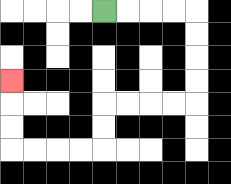{'start': '[4, 0]', 'end': '[0, 3]', 'path_directions': 'R,R,R,R,D,D,D,D,L,L,L,L,D,D,L,L,L,L,U,U,U', 'path_coordinates': '[[4, 0], [5, 0], [6, 0], [7, 0], [8, 0], [8, 1], [8, 2], [8, 3], [8, 4], [7, 4], [6, 4], [5, 4], [4, 4], [4, 5], [4, 6], [3, 6], [2, 6], [1, 6], [0, 6], [0, 5], [0, 4], [0, 3]]'}